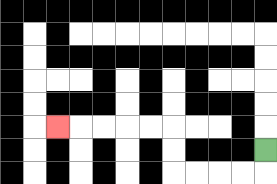{'start': '[11, 6]', 'end': '[2, 5]', 'path_directions': 'D,L,L,L,L,U,U,L,L,L,L,L', 'path_coordinates': '[[11, 6], [11, 7], [10, 7], [9, 7], [8, 7], [7, 7], [7, 6], [7, 5], [6, 5], [5, 5], [4, 5], [3, 5], [2, 5]]'}